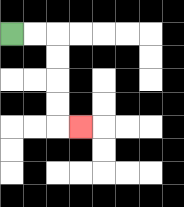{'start': '[0, 1]', 'end': '[3, 5]', 'path_directions': 'R,R,D,D,D,D,R', 'path_coordinates': '[[0, 1], [1, 1], [2, 1], [2, 2], [2, 3], [2, 4], [2, 5], [3, 5]]'}